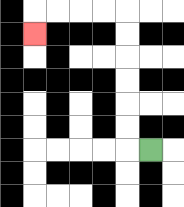{'start': '[6, 6]', 'end': '[1, 1]', 'path_directions': 'L,U,U,U,U,U,U,L,L,L,L,D', 'path_coordinates': '[[6, 6], [5, 6], [5, 5], [5, 4], [5, 3], [5, 2], [5, 1], [5, 0], [4, 0], [3, 0], [2, 0], [1, 0], [1, 1]]'}